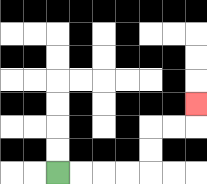{'start': '[2, 7]', 'end': '[8, 4]', 'path_directions': 'R,R,R,R,U,U,R,R,U', 'path_coordinates': '[[2, 7], [3, 7], [4, 7], [5, 7], [6, 7], [6, 6], [6, 5], [7, 5], [8, 5], [8, 4]]'}